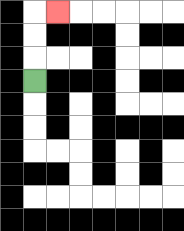{'start': '[1, 3]', 'end': '[2, 0]', 'path_directions': 'U,U,U,R', 'path_coordinates': '[[1, 3], [1, 2], [1, 1], [1, 0], [2, 0]]'}